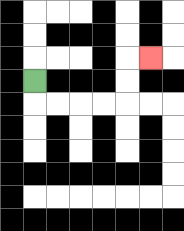{'start': '[1, 3]', 'end': '[6, 2]', 'path_directions': 'D,R,R,R,R,U,U,R', 'path_coordinates': '[[1, 3], [1, 4], [2, 4], [3, 4], [4, 4], [5, 4], [5, 3], [5, 2], [6, 2]]'}